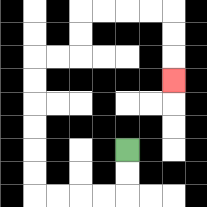{'start': '[5, 6]', 'end': '[7, 3]', 'path_directions': 'D,D,L,L,L,L,U,U,U,U,U,U,R,R,U,U,R,R,R,R,D,D,D', 'path_coordinates': '[[5, 6], [5, 7], [5, 8], [4, 8], [3, 8], [2, 8], [1, 8], [1, 7], [1, 6], [1, 5], [1, 4], [1, 3], [1, 2], [2, 2], [3, 2], [3, 1], [3, 0], [4, 0], [5, 0], [6, 0], [7, 0], [7, 1], [7, 2], [7, 3]]'}